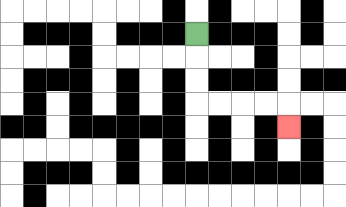{'start': '[8, 1]', 'end': '[12, 5]', 'path_directions': 'D,D,D,R,R,R,R,D', 'path_coordinates': '[[8, 1], [8, 2], [8, 3], [8, 4], [9, 4], [10, 4], [11, 4], [12, 4], [12, 5]]'}